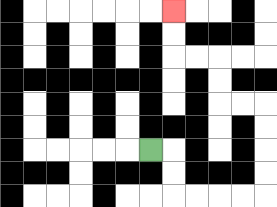{'start': '[6, 6]', 'end': '[7, 0]', 'path_directions': 'R,D,D,R,R,R,R,U,U,U,U,L,L,U,U,L,L,U,U', 'path_coordinates': '[[6, 6], [7, 6], [7, 7], [7, 8], [8, 8], [9, 8], [10, 8], [11, 8], [11, 7], [11, 6], [11, 5], [11, 4], [10, 4], [9, 4], [9, 3], [9, 2], [8, 2], [7, 2], [7, 1], [7, 0]]'}